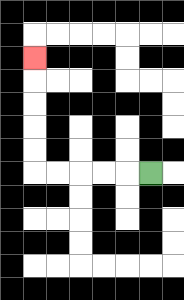{'start': '[6, 7]', 'end': '[1, 2]', 'path_directions': 'L,L,L,L,L,U,U,U,U,U', 'path_coordinates': '[[6, 7], [5, 7], [4, 7], [3, 7], [2, 7], [1, 7], [1, 6], [1, 5], [1, 4], [1, 3], [1, 2]]'}